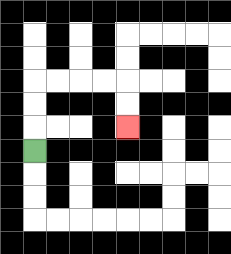{'start': '[1, 6]', 'end': '[5, 5]', 'path_directions': 'U,U,U,R,R,R,R,D,D', 'path_coordinates': '[[1, 6], [1, 5], [1, 4], [1, 3], [2, 3], [3, 3], [4, 3], [5, 3], [5, 4], [5, 5]]'}